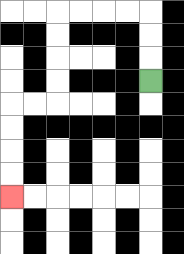{'start': '[6, 3]', 'end': '[0, 8]', 'path_directions': 'U,U,U,L,L,L,L,D,D,D,D,L,L,D,D,D,D', 'path_coordinates': '[[6, 3], [6, 2], [6, 1], [6, 0], [5, 0], [4, 0], [3, 0], [2, 0], [2, 1], [2, 2], [2, 3], [2, 4], [1, 4], [0, 4], [0, 5], [0, 6], [0, 7], [0, 8]]'}